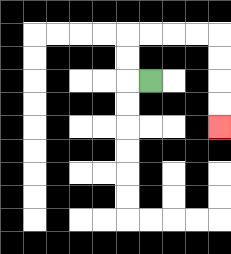{'start': '[6, 3]', 'end': '[9, 5]', 'path_directions': 'L,U,U,R,R,R,R,D,D,D,D', 'path_coordinates': '[[6, 3], [5, 3], [5, 2], [5, 1], [6, 1], [7, 1], [8, 1], [9, 1], [9, 2], [9, 3], [9, 4], [9, 5]]'}